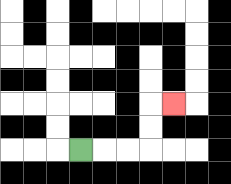{'start': '[3, 6]', 'end': '[7, 4]', 'path_directions': 'R,R,R,U,U,R', 'path_coordinates': '[[3, 6], [4, 6], [5, 6], [6, 6], [6, 5], [6, 4], [7, 4]]'}